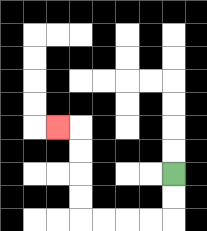{'start': '[7, 7]', 'end': '[2, 5]', 'path_directions': 'D,D,L,L,L,L,U,U,U,U,L', 'path_coordinates': '[[7, 7], [7, 8], [7, 9], [6, 9], [5, 9], [4, 9], [3, 9], [3, 8], [3, 7], [3, 6], [3, 5], [2, 5]]'}